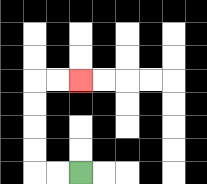{'start': '[3, 7]', 'end': '[3, 3]', 'path_directions': 'L,L,U,U,U,U,R,R', 'path_coordinates': '[[3, 7], [2, 7], [1, 7], [1, 6], [1, 5], [1, 4], [1, 3], [2, 3], [3, 3]]'}